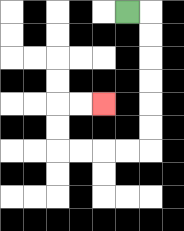{'start': '[5, 0]', 'end': '[4, 4]', 'path_directions': 'R,D,D,D,D,D,D,L,L,L,L,U,U,R,R', 'path_coordinates': '[[5, 0], [6, 0], [6, 1], [6, 2], [6, 3], [6, 4], [6, 5], [6, 6], [5, 6], [4, 6], [3, 6], [2, 6], [2, 5], [2, 4], [3, 4], [4, 4]]'}